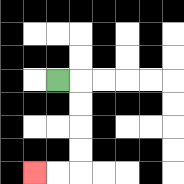{'start': '[2, 3]', 'end': '[1, 7]', 'path_directions': 'R,D,D,D,D,L,L', 'path_coordinates': '[[2, 3], [3, 3], [3, 4], [3, 5], [3, 6], [3, 7], [2, 7], [1, 7]]'}